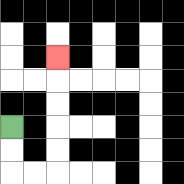{'start': '[0, 5]', 'end': '[2, 2]', 'path_directions': 'D,D,R,R,U,U,U,U,U', 'path_coordinates': '[[0, 5], [0, 6], [0, 7], [1, 7], [2, 7], [2, 6], [2, 5], [2, 4], [2, 3], [2, 2]]'}